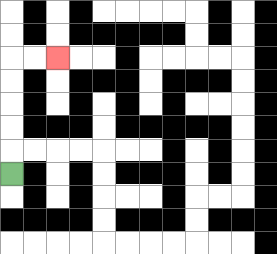{'start': '[0, 7]', 'end': '[2, 2]', 'path_directions': 'U,U,U,U,U,R,R', 'path_coordinates': '[[0, 7], [0, 6], [0, 5], [0, 4], [0, 3], [0, 2], [1, 2], [2, 2]]'}